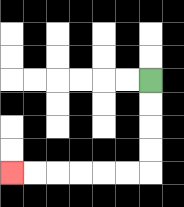{'start': '[6, 3]', 'end': '[0, 7]', 'path_directions': 'D,D,D,D,L,L,L,L,L,L', 'path_coordinates': '[[6, 3], [6, 4], [6, 5], [6, 6], [6, 7], [5, 7], [4, 7], [3, 7], [2, 7], [1, 7], [0, 7]]'}